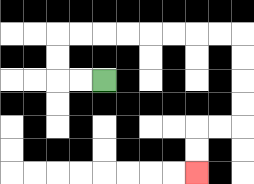{'start': '[4, 3]', 'end': '[8, 7]', 'path_directions': 'L,L,U,U,R,R,R,R,R,R,R,R,D,D,D,D,L,L,D,D', 'path_coordinates': '[[4, 3], [3, 3], [2, 3], [2, 2], [2, 1], [3, 1], [4, 1], [5, 1], [6, 1], [7, 1], [8, 1], [9, 1], [10, 1], [10, 2], [10, 3], [10, 4], [10, 5], [9, 5], [8, 5], [8, 6], [8, 7]]'}